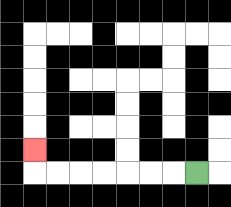{'start': '[8, 7]', 'end': '[1, 6]', 'path_directions': 'L,L,L,L,L,L,L,U', 'path_coordinates': '[[8, 7], [7, 7], [6, 7], [5, 7], [4, 7], [3, 7], [2, 7], [1, 7], [1, 6]]'}